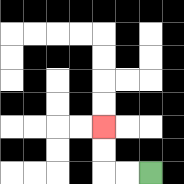{'start': '[6, 7]', 'end': '[4, 5]', 'path_directions': 'L,L,U,U', 'path_coordinates': '[[6, 7], [5, 7], [4, 7], [4, 6], [4, 5]]'}